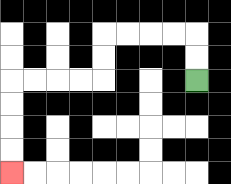{'start': '[8, 3]', 'end': '[0, 7]', 'path_directions': 'U,U,L,L,L,L,D,D,L,L,L,L,D,D,D,D', 'path_coordinates': '[[8, 3], [8, 2], [8, 1], [7, 1], [6, 1], [5, 1], [4, 1], [4, 2], [4, 3], [3, 3], [2, 3], [1, 3], [0, 3], [0, 4], [0, 5], [0, 6], [0, 7]]'}